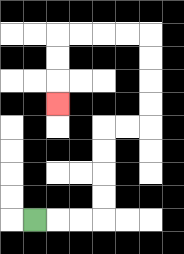{'start': '[1, 9]', 'end': '[2, 4]', 'path_directions': 'R,R,R,U,U,U,U,R,R,U,U,U,U,L,L,L,L,D,D,D', 'path_coordinates': '[[1, 9], [2, 9], [3, 9], [4, 9], [4, 8], [4, 7], [4, 6], [4, 5], [5, 5], [6, 5], [6, 4], [6, 3], [6, 2], [6, 1], [5, 1], [4, 1], [3, 1], [2, 1], [2, 2], [2, 3], [2, 4]]'}